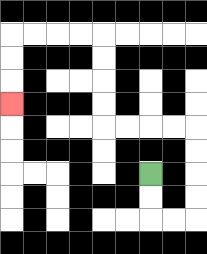{'start': '[6, 7]', 'end': '[0, 4]', 'path_directions': 'D,D,R,R,U,U,U,U,L,L,L,L,U,U,U,U,L,L,L,L,D,D,D', 'path_coordinates': '[[6, 7], [6, 8], [6, 9], [7, 9], [8, 9], [8, 8], [8, 7], [8, 6], [8, 5], [7, 5], [6, 5], [5, 5], [4, 5], [4, 4], [4, 3], [4, 2], [4, 1], [3, 1], [2, 1], [1, 1], [0, 1], [0, 2], [0, 3], [0, 4]]'}